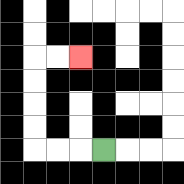{'start': '[4, 6]', 'end': '[3, 2]', 'path_directions': 'L,L,L,U,U,U,U,R,R', 'path_coordinates': '[[4, 6], [3, 6], [2, 6], [1, 6], [1, 5], [1, 4], [1, 3], [1, 2], [2, 2], [3, 2]]'}